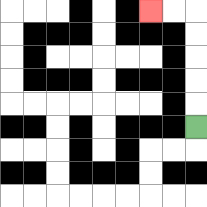{'start': '[8, 5]', 'end': '[6, 0]', 'path_directions': 'U,U,U,U,U,L,L', 'path_coordinates': '[[8, 5], [8, 4], [8, 3], [8, 2], [8, 1], [8, 0], [7, 0], [6, 0]]'}